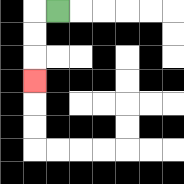{'start': '[2, 0]', 'end': '[1, 3]', 'path_directions': 'L,D,D,D', 'path_coordinates': '[[2, 0], [1, 0], [1, 1], [1, 2], [1, 3]]'}